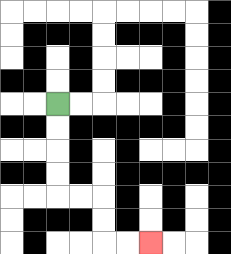{'start': '[2, 4]', 'end': '[6, 10]', 'path_directions': 'D,D,D,D,R,R,D,D,R,R', 'path_coordinates': '[[2, 4], [2, 5], [2, 6], [2, 7], [2, 8], [3, 8], [4, 8], [4, 9], [4, 10], [5, 10], [6, 10]]'}